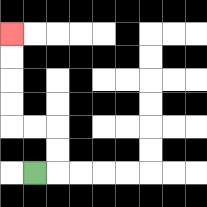{'start': '[1, 7]', 'end': '[0, 1]', 'path_directions': 'R,U,U,L,L,U,U,U,U', 'path_coordinates': '[[1, 7], [2, 7], [2, 6], [2, 5], [1, 5], [0, 5], [0, 4], [0, 3], [0, 2], [0, 1]]'}